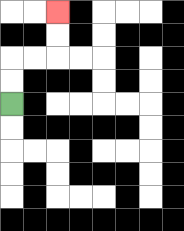{'start': '[0, 4]', 'end': '[2, 0]', 'path_directions': 'U,U,R,R,U,U', 'path_coordinates': '[[0, 4], [0, 3], [0, 2], [1, 2], [2, 2], [2, 1], [2, 0]]'}